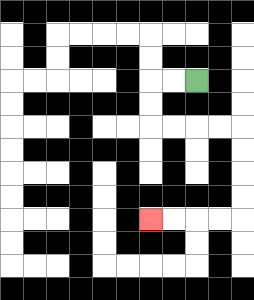{'start': '[8, 3]', 'end': '[6, 9]', 'path_directions': 'L,L,D,D,R,R,R,R,D,D,D,D,L,L,L,L', 'path_coordinates': '[[8, 3], [7, 3], [6, 3], [6, 4], [6, 5], [7, 5], [8, 5], [9, 5], [10, 5], [10, 6], [10, 7], [10, 8], [10, 9], [9, 9], [8, 9], [7, 9], [6, 9]]'}